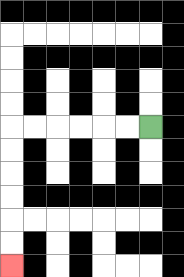{'start': '[6, 5]', 'end': '[0, 11]', 'path_directions': 'L,L,L,L,L,L,D,D,D,D,D,D', 'path_coordinates': '[[6, 5], [5, 5], [4, 5], [3, 5], [2, 5], [1, 5], [0, 5], [0, 6], [0, 7], [0, 8], [0, 9], [0, 10], [0, 11]]'}